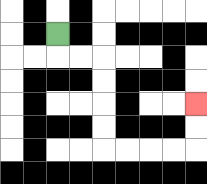{'start': '[2, 1]', 'end': '[8, 4]', 'path_directions': 'D,R,R,D,D,D,D,R,R,R,R,U,U', 'path_coordinates': '[[2, 1], [2, 2], [3, 2], [4, 2], [4, 3], [4, 4], [4, 5], [4, 6], [5, 6], [6, 6], [7, 6], [8, 6], [8, 5], [8, 4]]'}